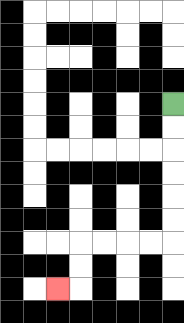{'start': '[7, 4]', 'end': '[2, 12]', 'path_directions': 'D,D,D,D,D,D,L,L,L,L,D,D,L', 'path_coordinates': '[[7, 4], [7, 5], [7, 6], [7, 7], [7, 8], [7, 9], [7, 10], [6, 10], [5, 10], [4, 10], [3, 10], [3, 11], [3, 12], [2, 12]]'}